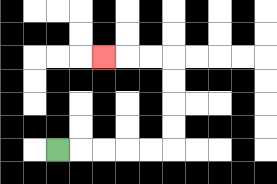{'start': '[2, 6]', 'end': '[4, 2]', 'path_directions': 'R,R,R,R,R,U,U,U,U,L,L,L', 'path_coordinates': '[[2, 6], [3, 6], [4, 6], [5, 6], [6, 6], [7, 6], [7, 5], [7, 4], [7, 3], [7, 2], [6, 2], [5, 2], [4, 2]]'}